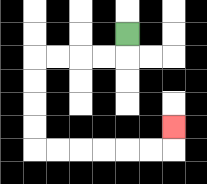{'start': '[5, 1]', 'end': '[7, 5]', 'path_directions': 'D,L,L,L,L,D,D,D,D,R,R,R,R,R,R,U', 'path_coordinates': '[[5, 1], [5, 2], [4, 2], [3, 2], [2, 2], [1, 2], [1, 3], [1, 4], [1, 5], [1, 6], [2, 6], [3, 6], [4, 6], [5, 6], [6, 6], [7, 6], [7, 5]]'}